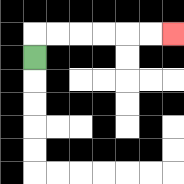{'start': '[1, 2]', 'end': '[7, 1]', 'path_directions': 'U,R,R,R,R,R,R', 'path_coordinates': '[[1, 2], [1, 1], [2, 1], [3, 1], [4, 1], [5, 1], [6, 1], [7, 1]]'}